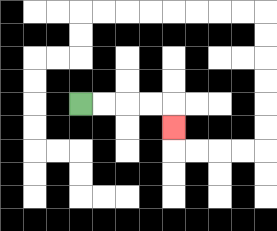{'start': '[3, 4]', 'end': '[7, 5]', 'path_directions': 'R,R,R,R,D', 'path_coordinates': '[[3, 4], [4, 4], [5, 4], [6, 4], [7, 4], [7, 5]]'}